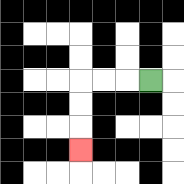{'start': '[6, 3]', 'end': '[3, 6]', 'path_directions': 'L,L,L,D,D,D', 'path_coordinates': '[[6, 3], [5, 3], [4, 3], [3, 3], [3, 4], [3, 5], [3, 6]]'}